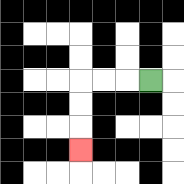{'start': '[6, 3]', 'end': '[3, 6]', 'path_directions': 'L,L,L,D,D,D', 'path_coordinates': '[[6, 3], [5, 3], [4, 3], [3, 3], [3, 4], [3, 5], [3, 6]]'}